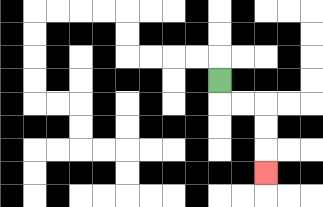{'start': '[9, 3]', 'end': '[11, 7]', 'path_directions': 'D,R,R,D,D,D', 'path_coordinates': '[[9, 3], [9, 4], [10, 4], [11, 4], [11, 5], [11, 6], [11, 7]]'}